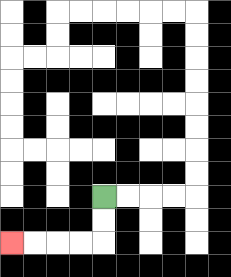{'start': '[4, 8]', 'end': '[0, 10]', 'path_directions': 'D,D,L,L,L,L', 'path_coordinates': '[[4, 8], [4, 9], [4, 10], [3, 10], [2, 10], [1, 10], [0, 10]]'}